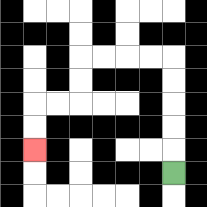{'start': '[7, 7]', 'end': '[1, 6]', 'path_directions': 'U,U,U,U,U,L,L,L,L,D,D,L,L,D,D', 'path_coordinates': '[[7, 7], [7, 6], [7, 5], [7, 4], [7, 3], [7, 2], [6, 2], [5, 2], [4, 2], [3, 2], [3, 3], [3, 4], [2, 4], [1, 4], [1, 5], [1, 6]]'}